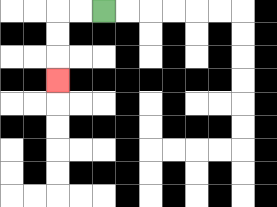{'start': '[4, 0]', 'end': '[2, 3]', 'path_directions': 'L,L,D,D,D', 'path_coordinates': '[[4, 0], [3, 0], [2, 0], [2, 1], [2, 2], [2, 3]]'}